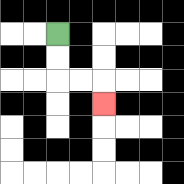{'start': '[2, 1]', 'end': '[4, 4]', 'path_directions': 'D,D,R,R,D', 'path_coordinates': '[[2, 1], [2, 2], [2, 3], [3, 3], [4, 3], [4, 4]]'}